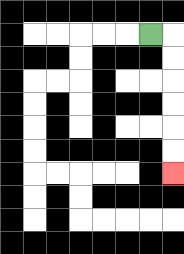{'start': '[6, 1]', 'end': '[7, 7]', 'path_directions': 'R,D,D,D,D,D,D', 'path_coordinates': '[[6, 1], [7, 1], [7, 2], [7, 3], [7, 4], [7, 5], [7, 6], [7, 7]]'}